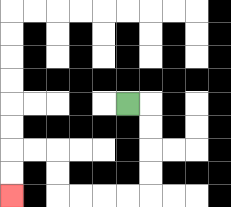{'start': '[5, 4]', 'end': '[0, 8]', 'path_directions': 'R,D,D,D,D,L,L,L,L,U,U,L,L,D,D', 'path_coordinates': '[[5, 4], [6, 4], [6, 5], [6, 6], [6, 7], [6, 8], [5, 8], [4, 8], [3, 8], [2, 8], [2, 7], [2, 6], [1, 6], [0, 6], [0, 7], [0, 8]]'}